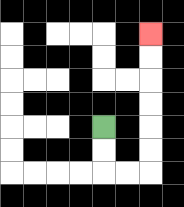{'start': '[4, 5]', 'end': '[6, 1]', 'path_directions': 'D,D,R,R,U,U,U,U,U,U', 'path_coordinates': '[[4, 5], [4, 6], [4, 7], [5, 7], [6, 7], [6, 6], [6, 5], [6, 4], [6, 3], [6, 2], [6, 1]]'}